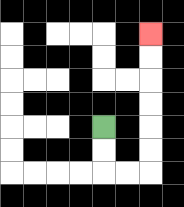{'start': '[4, 5]', 'end': '[6, 1]', 'path_directions': 'D,D,R,R,U,U,U,U,U,U', 'path_coordinates': '[[4, 5], [4, 6], [4, 7], [5, 7], [6, 7], [6, 6], [6, 5], [6, 4], [6, 3], [6, 2], [6, 1]]'}